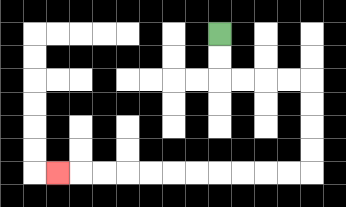{'start': '[9, 1]', 'end': '[2, 7]', 'path_directions': 'D,D,R,R,R,R,D,D,D,D,L,L,L,L,L,L,L,L,L,L,L', 'path_coordinates': '[[9, 1], [9, 2], [9, 3], [10, 3], [11, 3], [12, 3], [13, 3], [13, 4], [13, 5], [13, 6], [13, 7], [12, 7], [11, 7], [10, 7], [9, 7], [8, 7], [7, 7], [6, 7], [5, 7], [4, 7], [3, 7], [2, 7]]'}